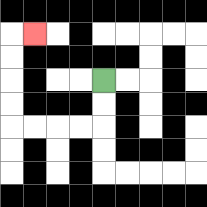{'start': '[4, 3]', 'end': '[1, 1]', 'path_directions': 'D,D,L,L,L,L,U,U,U,U,R', 'path_coordinates': '[[4, 3], [4, 4], [4, 5], [3, 5], [2, 5], [1, 5], [0, 5], [0, 4], [0, 3], [0, 2], [0, 1], [1, 1]]'}